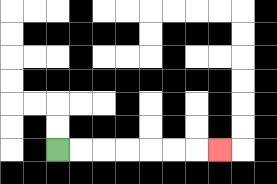{'start': '[2, 6]', 'end': '[9, 6]', 'path_directions': 'R,R,R,R,R,R,R', 'path_coordinates': '[[2, 6], [3, 6], [4, 6], [5, 6], [6, 6], [7, 6], [8, 6], [9, 6]]'}